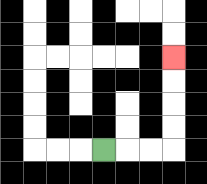{'start': '[4, 6]', 'end': '[7, 2]', 'path_directions': 'R,R,R,U,U,U,U', 'path_coordinates': '[[4, 6], [5, 6], [6, 6], [7, 6], [7, 5], [7, 4], [7, 3], [7, 2]]'}